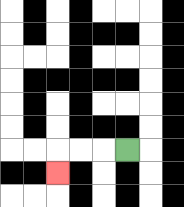{'start': '[5, 6]', 'end': '[2, 7]', 'path_directions': 'L,L,L,D', 'path_coordinates': '[[5, 6], [4, 6], [3, 6], [2, 6], [2, 7]]'}